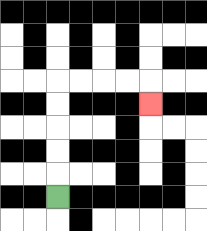{'start': '[2, 8]', 'end': '[6, 4]', 'path_directions': 'U,U,U,U,U,R,R,R,R,D', 'path_coordinates': '[[2, 8], [2, 7], [2, 6], [2, 5], [2, 4], [2, 3], [3, 3], [4, 3], [5, 3], [6, 3], [6, 4]]'}